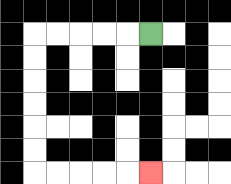{'start': '[6, 1]', 'end': '[6, 7]', 'path_directions': 'L,L,L,L,L,D,D,D,D,D,D,R,R,R,R,R', 'path_coordinates': '[[6, 1], [5, 1], [4, 1], [3, 1], [2, 1], [1, 1], [1, 2], [1, 3], [1, 4], [1, 5], [1, 6], [1, 7], [2, 7], [3, 7], [4, 7], [5, 7], [6, 7]]'}